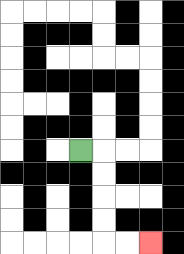{'start': '[3, 6]', 'end': '[6, 10]', 'path_directions': 'R,D,D,D,D,R,R', 'path_coordinates': '[[3, 6], [4, 6], [4, 7], [4, 8], [4, 9], [4, 10], [5, 10], [6, 10]]'}